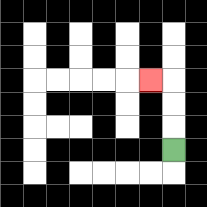{'start': '[7, 6]', 'end': '[6, 3]', 'path_directions': 'U,U,U,L', 'path_coordinates': '[[7, 6], [7, 5], [7, 4], [7, 3], [6, 3]]'}